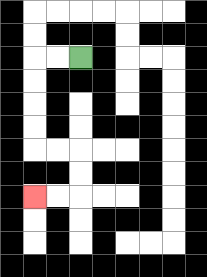{'start': '[3, 2]', 'end': '[1, 8]', 'path_directions': 'L,L,D,D,D,D,R,R,D,D,L,L', 'path_coordinates': '[[3, 2], [2, 2], [1, 2], [1, 3], [1, 4], [1, 5], [1, 6], [2, 6], [3, 6], [3, 7], [3, 8], [2, 8], [1, 8]]'}